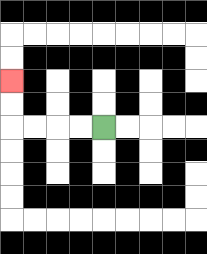{'start': '[4, 5]', 'end': '[0, 3]', 'path_directions': 'L,L,L,L,U,U', 'path_coordinates': '[[4, 5], [3, 5], [2, 5], [1, 5], [0, 5], [0, 4], [0, 3]]'}